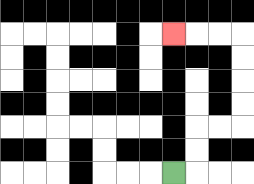{'start': '[7, 7]', 'end': '[7, 1]', 'path_directions': 'R,U,U,R,R,U,U,U,U,L,L,L', 'path_coordinates': '[[7, 7], [8, 7], [8, 6], [8, 5], [9, 5], [10, 5], [10, 4], [10, 3], [10, 2], [10, 1], [9, 1], [8, 1], [7, 1]]'}